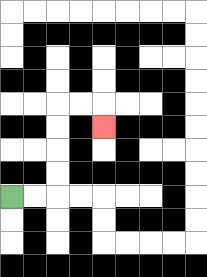{'start': '[0, 8]', 'end': '[4, 5]', 'path_directions': 'R,R,U,U,U,U,R,R,D', 'path_coordinates': '[[0, 8], [1, 8], [2, 8], [2, 7], [2, 6], [2, 5], [2, 4], [3, 4], [4, 4], [4, 5]]'}